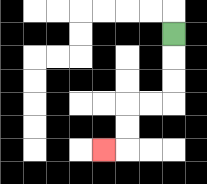{'start': '[7, 1]', 'end': '[4, 6]', 'path_directions': 'D,D,D,L,L,D,D,L', 'path_coordinates': '[[7, 1], [7, 2], [7, 3], [7, 4], [6, 4], [5, 4], [5, 5], [5, 6], [4, 6]]'}